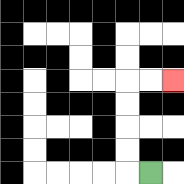{'start': '[6, 7]', 'end': '[7, 3]', 'path_directions': 'L,U,U,U,U,R,R', 'path_coordinates': '[[6, 7], [5, 7], [5, 6], [5, 5], [5, 4], [5, 3], [6, 3], [7, 3]]'}